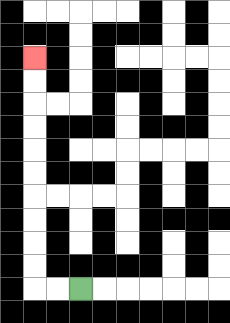{'start': '[3, 12]', 'end': '[1, 2]', 'path_directions': 'L,L,U,U,U,U,U,U,U,U,U,U', 'path_coordinates': '[[3, 12], [2, 12], [1, 12], [1, 11], [1, 10], [1, 9], [1, 8], [1, 7], [1, 6], [1, 5], [1, 4], [1, 3], [1, 2]]'}